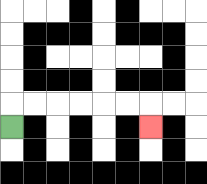{'start': '[0, 5]', 'end': '[6, 5]', 'path_directions': 'U,R,R,R,R,R,R,D', 'path_coordinates': '[[0, 5], [0, 4], [1, 4], [2, 4], [3, 4], [4, 4], [5, 4], [6, 4], [6, 5]]'}